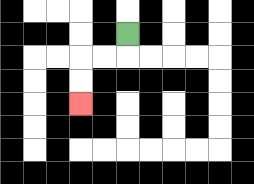{'start': '[5, 1]', 'end': '[3, 4]', 'path_directions': 'D,L,L,D,D', 'path_coordinates': '[[5, 1], [5, 2], [4, 2], [3, 2], [3, 3], [3, 4]]'}